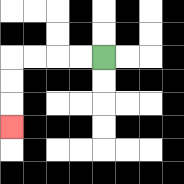{'start': '[4, 2]', 'end': '[0, 5]', 'path_directions': 'L,L,L,L,D,D,D', 'path_coordinates': '[[4, 2], [3, 2], [2, 2], [1, 2], [0, 2], [0, 3], [0, 4], [0, 5]]'}